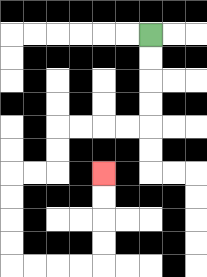{'start': '[6, 1]', 'end': '[4, 7]', 'path_directions': 'D,D,D,D,L,L,L,L,D,D,L,L,D,D,D,D,R,R,R,R,U,U,U,U', 'path_coordinates': '[[6, 1], [6, 2], [6, 3], [6, 4], [6, 5], [5, 5], [4, 5], [3, 5], [2, 5], [2, 6], [2, 7], [1, 7], [0, 7], [0, 8], [0, 9], [0, 10], [0, 11], [1, 11], [2, 11], [3, 11], [4, 11], [4, 10], [4, 9], [4, 8], [4, 7]]'}